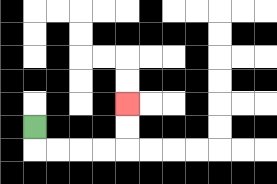{'start': '[1, 5]', 'end': '[5, 4]', 'path_directions': 'D,R,R,R,R,U,U', 'path_coordinates': '[[1, 5], [1, 6], [2, 6], [3, 6], [4, 6], [5, 6], [5, 5], [5, 4]]'}